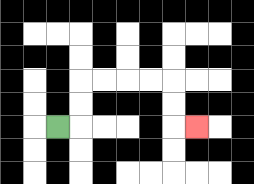{'start': '[2, 5]', 'end': '[8, 5]', 'path_directions': 'R,U,U,R,R,R,R,D,D,R', 'path_coordinates': '[[2, 5], [3, 5], [3, 4], [3, 3], [4, 3], [5, 3], [6, 3], [7, 3], [7, 4], [7, 5], [8, 5]]'}